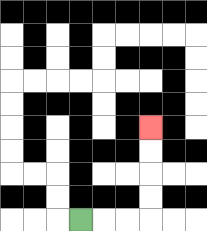{'start': '[3, 9]', 'end': '[6, 5]', 'path_directions': 'R,R,R,U,U,U,U', 'path_coordinates': '[[3, 9], [4, 9], [5, 9], [6, 9], [6, 8], [6, 7], [6, 6], [6, 5]]'}